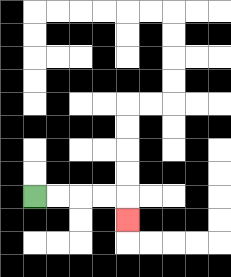{'start': '[1, 8]', 'end': '[5, 9]', 'path_directions': 'R,R,R,R,D', 'path_coordinates': '[[1, 8], [2, 8], [3, 8], [4, 8], [5, 8], [5, 9]]'}